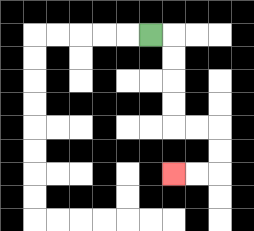{'start': '[6, 1]', 'end': '[7, 7]', 'path_directions': 'R,D,D,D,D,R,R,D,D,L,L', 'path_coordinates': '[[6, 1], [7, 1], [7, 2], [7, 3], [7, 4], [7, 5], [8, 5], [9, 5], [9, 6], [9, 7], [8, 7], [7, 7]]'}